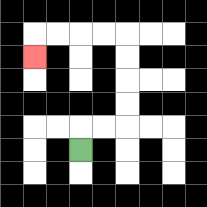{'start': '[3, 6]', 'end': '[1, 2]', 'path_directions': 'U,R,R,U,U,U,U,L,L,L,L,D', 'path_coordinates': '[[3, 6], [3, 5], [4, 5], [5, 5], [5, 4], [5, 3], [5, 2], [5, 1], [4, 1], [3, 1], [2, 1], [1, 1], [1, 2]]'}